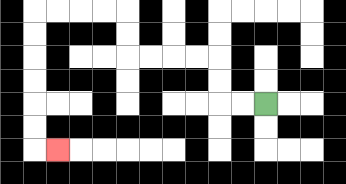{'start': '[11, 4]', 'end': '[2, 6]', 'path_directions': 'L,L,U,U,L,L,L,L,U,U,L,L,L,L,D,D,D,D,D,D,R', 'path_coordinates': '[[11, 4], [10, 4], [9, 4], [9, 3], [9, 2], [8, 2], [7, 2], [6, 2], [5, 2], [5, 1], [5, 0], [4, 0], [3, 0], [2, 0], [1, 0], [1, 1], [1, 2], [1, 3], [1, 4], [1, 5], [1, 6], [2, 6]]'}